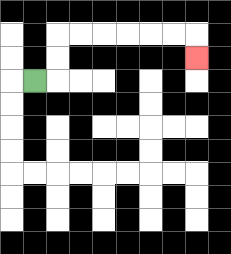{'start': '[1, 3]', 'end': '[8, 2]', 'path_directions': 'R,U,U,R,R,R,R,R,R,D', 'path_coordinates': '[[1, 3], [2, 3], [2, 2], [2, 1], [3, 1], [4, 1], [5, 1], [6, 1], [7, 1], [8, 1], [8, 2]]'}